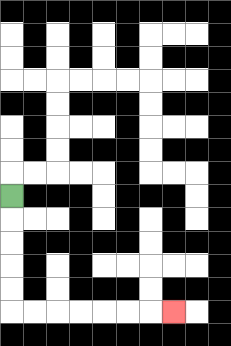{'start': '[0, 8]', 'end': '[7, 13]', 'path_directions': 'D,D,D,D,D,R,R,R,R,R,R,R', 'path_coordinates': '[[0, 8], [0, 9], [0, 10], [0, 11], [0, 12], [0, 13], [1, 13], [2, 13], [3, 13], [4, 13], [5, 13], [6, 13], [7, 13]]'}